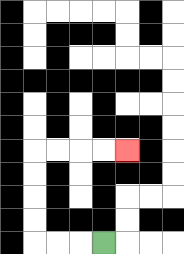{'start': '[4, 10]', 'end': '[5, 6]', 'path_directions': 'L,L,L,U,U,U,U,R,R,R,R', 'path_coordinates': '[[4, 10], [3, 10], [2, 10], [1, 10], [1, 9], [1, 8], [1, 7], [1, 6], [2, 6], [3, 6], [4, 6], [5, 6]]'}